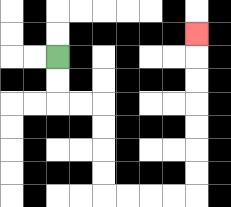{'start': '[2, 2]', 'end': '[8, 1]', 'path_directions': 'D,D,R,R,D,D,D,D,R,R,R,R,U,U,U,U,U,U,U', 'path_coordinates': '[[2, 2], [2, 3], [2, 4], [3, 4], [4, 4], [4, 5], [4, 6], [4, 7], [4, 8], [5, 8], [6, 8], [7, 8], [8, 8], [8, 7], [8, 6], [8, 5], [8, 4], [8, 3], [8, 2], [8, 1]]'}